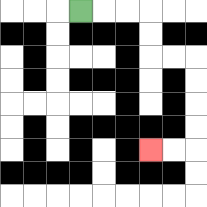{'start': '[3, 0]', 'end': '[6, 6]', 'path_directions': 'R,R,R,D,D,R,R,D,D,D,D,L,L', 'path_coordinates': '[[3, 0], [4, 0], [5, 0], [6, 0], [6, 1], [6, 2], [7, 2], [8, 2], [8, 3], [8, 4], [8, 5], [8, 6], [7, 6], [6, 6]]'}